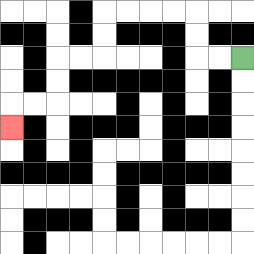{'start': '[10, 2]', 'end': '[0, 5]', 'path_directions': 'L,L,U,U,L,L,L,L,D,D,L,L,D,D,L,L,D', 'path_coordinates': '[[10, 2], [9, 2], [8, 2], [8, 1], [8, 0], [7, 0], [6, 0], [5, 0], [4, 0], [4, 1], [4, 2], [3, 2], [2, 2], [2, 3], [2, 4], [1, 4], [0, 4], [0, 5]]'}